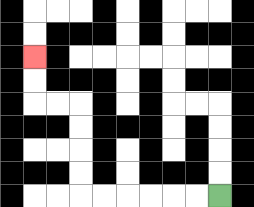{'start': '[9, 8]', 'end': '[1, 2]', 'path_directions': 'L,L,L,L,L,L,U,U,U,U,L,L,U,U', 'path_coordinates': '[[9, 8], [8, 8], [7, 8], [6, 8], [5, 8], [4, 8], [3, 8], [3, 7], [3, 6], [3, 5], [3, 4], [2, 4], [1, 4], [1, 3], [1, 2]]'}